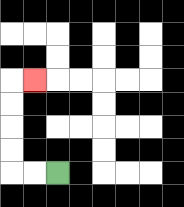{'start': '[2, 7]', 'end': '[1, 3]', 'path_directions': 'L,L,U,U,U,U,R', 'path_coordinates': '[[2, 7], [1, 7], [0, 7], [0, 6], [0, 5], [0, 4], [0, 3], [1, 3]]'}